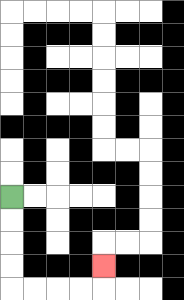{'start': '[0, 8]', 'end': '[4, 11]', 'path_directions': 'D,D,D,D,R,R,R,R,U', 'path_coordinates': '[[0, 8], [0, 9], [0, 10], [0, 11], [0, 12], [1, 12], [2, 12], [3, 12], [4, 12], [4, 11]]'}